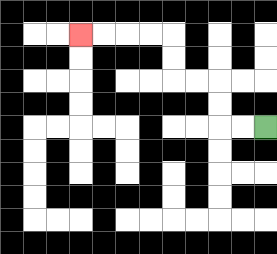{'start': '[11, 5]', 'end': '[3, 1]', 'path_directions': 'L,L,U,U,L,L,U,U,L,L,L,L', 'path_coordinates': '[[11, 5], [10, 5], [9, 5], [9, 4], [9, 3], [8, 3], [7, 3], [7, 2], [7, 1], [6, 1], [5, 1], [4, 1], [3, 1]]'}